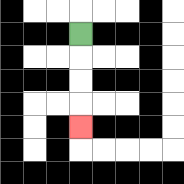{'start': '[3, 1]', 'end': '[3, 5]', 'path_directions': 'D,D,D,D', 'path_coordinates': '[[3, 1], [3, 2], [3, 3], [3, 4], [3, 5]]'}